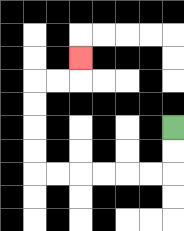{'start': '[7, 5]', 'end': '[3, 2]', 'path_directions': 'D,D,L,L,L,L,L,L,U,U,U,U,R,R,U', 'path_coordinates': '[[7, 5], [7, 6], [7, 7], [6, 7], [5, 7], [4, 7], [3, 7], [2, 7], [1, 7], [1, 6], [1, 5], [1, 4], [1, 3], [2, 3], [3, 3], [3, 2]]'}